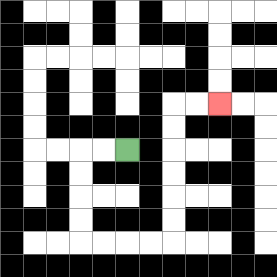{'start': '[5, 6]', 'end': '[9, 4]', 'path_directions': 'L,L,D,D,D,D,R,R,R,R,U,U,U,U,U,U,R,R', 'path_coordinates': '[[5, 6], [4, 6], [3, 6], [3, 7], [3, 8], [3, 9], [3, 10], [4, 10], [5, 10], [6, 10], [7, 10], [7, 9], [7, 8], [7, 7], [7, 6], [7, 5], [7, 4], [8, 4], [9, 4]]'}